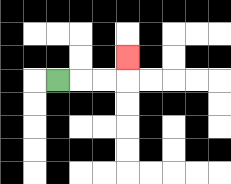{'start': '[2, 3]', 'end': '[5, 2]', 'path_directions': 'R,R,R,U', 'path_coordinates': '[[2, 3], [3, 3], [4, 3], [5, 3], [5, 2]]'}